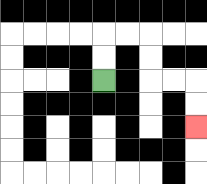{'start': '[4, 3]', 'end': '[8, 5]', 'path_directions': 'U,U,R,R,D,D,R,R,D,D', 'path_coordinates': '[[4, 3], [4, 2], [4, 1], [5, 1], [6, 1], [6, 2], [6, 3], [7, 3], [8, 3], [8, 4], [8, 5]]'}